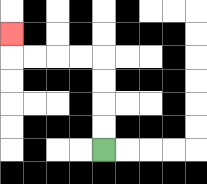{'start': '[4, 6]', 'end': '[0, 1]', 'path_directions': 'U,U,U,U,L,L,L,L,U', 'path_coordinates': '[[4, 6], [4, 5], [4, 4], [4, 3], [4, 2], [3, 2], [2, 2], [1, 2], [0, 2], [0, 1]]'}